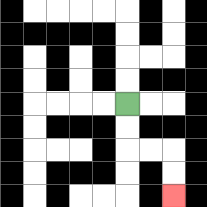{'start': '[5, 4]', 'end': '[7, 8]', 'path_directions': 'D,D,R,R,D,D', 'path_coordinates': '[[5, 4], [5, 5], [5, 6], [6, 6], [7, 6], [7, 7], [7, 8]]'}